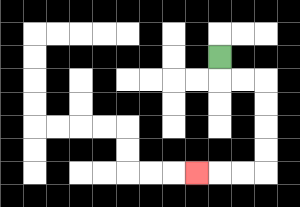{'start': '[9, 2]', 'end': '[8, 7]', 'path_directions': 'D,R,R,D,D,D,D,L,L,L', 'path_coordinates': '[[9, 2], [9, 3], [10, 3], [11, 3], [11, 4], [11, 5], [11, 6], [11, 7], [10, 7], [9, 7], [8, 7]]'}